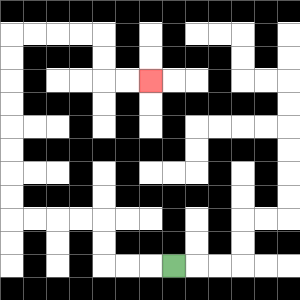{'start': '[7, 11]', 'end': '[6, 3]', 'path_directions': 'L,L,L,U,U,L,L,L,L,U,U,U,U,U,U,U,U,R,R,R,R,D,D,R,R', 'path_coordinates': '[[7, 11], [6, 11], [5, 11], [4, 11], [4, 10], [4, 9], [3, 9], [2, 9], [1, 9], [0, 9], [0, 8], [0, 7], [0, 6], [0, 5], [0, 4], [0, 3], [0, 2], [0, 1], [1, 1], [2, 1], [3, 1], [4, 1], [4, 2], [4, 3], [5, 3], [6, 3]]'}